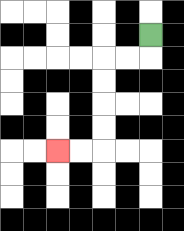{'start': '[6, 1]', 'end': '[2, 6]', 'path_directions': 'D,L,L,D,D,D,D,L,L', 'path_coordinates': '[[6, 1], [6, 2], [5, 2], [4, 2], [4, 3], [4, 4], [4, 5], [4, 6], [3, 6], [2, 6]]'}